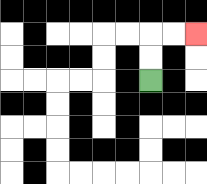{'start': '[6, 3]', 'end': '[8, 1]', 'path_directions': 'U,U,R,R', 'path_coordinates': '[[6, 3], [6, 2], [6, 1], [7, 1], [8, 1]]'}